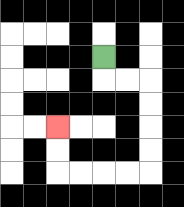{'start': '[4, 2]', 'end': '[2, 5]', 'path_directions': 'D,R,R,D,D,D,D,L,L,L,L,U,U', 'path_coordinates': '[[4, 2], [4, 3], [5, 3], [6, 3], [6, 4], [6, 5], [6, 6], [6, 7], [5, 7], [4, 7], [3, 7], [2, 7], [2, 6], [2, 5]]'}